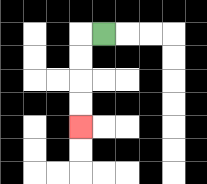{'start': '[4, 1]', 'end': '[3, 5]', 'path_directions': 'L,D,D,D,D', 'path_coordinates': '[[4, 1], [3, 1], [3, 2], [3, 3], [3, 4], [3, 5]]'}